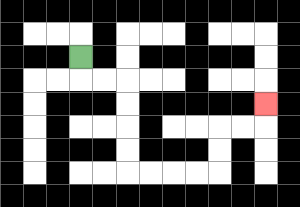{'start': '[3, 2]', 'end': '[11, 4]', 'path_directions': 'D,R,R,D,D,D,D,R,R,R,R,U,U,R,R,U', 'path_coordinates': '[[3, 2], [3, 3], [4, 3], [5, 3], [5, 4], [5, 5], [5, 6], [5, 7], [6, 7], [7, 7], [8, 7], [9, 7], [9, 6], [9, 5], [10, 5], [11, 5], [11, 4]]'}